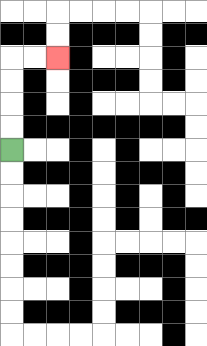{'start': '[0, 6]', 'end': '[2, 2]', 'path_directions': 'U,U,U,U,R,R', 'path_coordinates': '[[0, 6], [0, 5], [0, 4], [0, 3], [0, 2], [1, 2], [2, 2]]'}